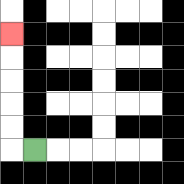{'start': '[1, 6]', 'end': '[0, 1]', 'path_directions': 'L,U,U,U,U,U', 'path_coordinates': '[[1, 6], [0, 6], [0, 5], [0, 4], [0, 3], [0, 2], [0, 1]]'}